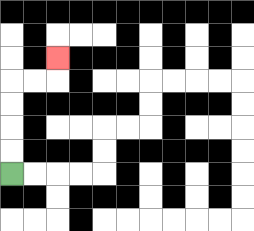{'start': '[0, 7]', 'end': '[2, 2]', 'path_directions': 'U,U,U,U,R,R,U', 'path_coordinates': '[[0, 7], [0, 6], [0, 5], [0, 4], [0, 3], [1, 3], [2, 3], [2, 2]]'}